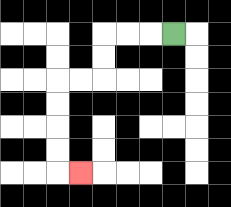{'start': '[7, 1]', 'end': '[3, 7]', 'path_directions': 'L,L,L,D,D,L,L,D,D,D,D,R', 'path_coordinates': '[[7, 1], [6, 1], [5, 1], [4, 1], [4, 2], [4, 3], [3, 3], [2, 3], [2, 4], [2, 5], [2, 6], [2, 7], [3, 7]]'}